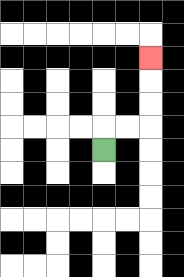{'start': '[4, 6]', 'end': '[6, 2]', 'path_directions': 'U,R,R,U,U,U', 'path_coordinates': '[[4, 6], [4, 5], [5, 5], [6, 5], [6, 4], [6, 3], [6, 2]]'}